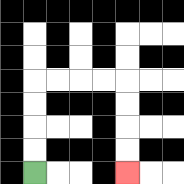{'start': '[1, 7]', 'end': '[5, 7]', 'path_directions': 'U,U,U,U,R,R,R,R,D,D,D,D', 'path_coordinates': '[[1, 7], [1, 6], [1, 5], [1, 4], [1, 3], [2, 3], [3, 3], [4, 3], [5, 3], [5, 4], [5, 5], [5, 6], [5, 7]]'}